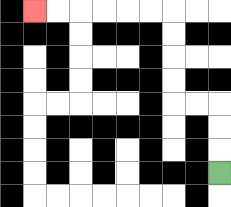{'start': '[9, 7]', 'end': '[1, 0]', 'path_directions': 'U,U,U,L,L,U,U,U,U,L,L,L,L,L,L', 'path_coordinates': '[[9, 7], [9, 6], [9, 5], [9, 4], [8, 4], [7, 4], [7, 3], [7, 2], [7, 1], [7, 0], [6, 0], [5, 0], [4, 0], [3, 0], [2, 0], [1, 0]]'}